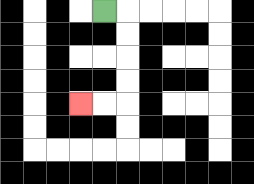{'start': '[4, 0]', 'end': '[3, 4]', 'path_directions': 'R,D,D,D,D,L,L', 'path_coordinates': '[[4, 0], [5, 0], [5, 1], [5, 2], [5, 3], [5, 4], [4, 4], [3, 4]]'}